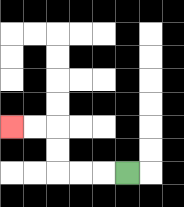{'start': '[5, 7]', 'end': '[0, 5]', 'path_directions': 'L,L,L,U,U,L,L', 'path_coordinates': '[[5, 7], [4, 7], [3, 7], [2, 7], [2, 6], [2, 5], [1, 5], [0, 5]]'}